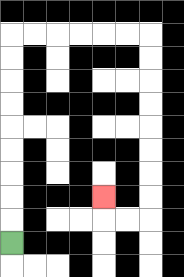{'start': '[0, 10]', 'end': '[4, 8]', 'path_directions': 'U,U,U,U,U,U,U,U,U,R,R,R,R,R,R,D,D,D,D,D,D,D,D,L,L,U', 'path_coordinates': '[[0, 10], [0, 9], [0, 8], [0, 7], [0, 6], [0, 5], [0, 4], [0, 3], [0, 2], [0, 1], [1, 1], [2, 1], [3, 1], [4, 1], [5, 1], [6, 1], [6, 2], [6, 3], [6, 4], [6, 5], [6, 6], [6, 7], [6, 8], [6, 9], [5, 9], [4, 9], [4, 8]]'}